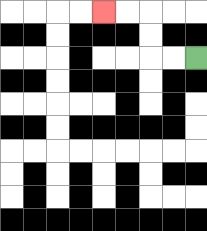{'start': '[8, 2]', 'end': '[4, 0]', 'path_directions': 'L,L,U,U,L,L', 'path_coordinates': '[[8, 2], [7, 2], [6, 2], [6, 1], [6, 0], [5, 0], [4, 0]]'}